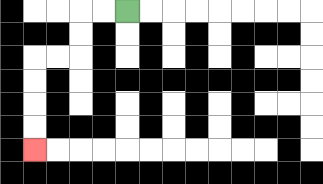{'start': '[5, 0]', 'end': '[1, 6]', 'path_directions': 'L,L,D,D,L,L,D,D,D,D', 'path_coordinates': '[[5, 0], [4, 0], [3, 0], [3, 1], [3, 2], [2, 2], [1, 2], [1, 3], [1, 4], [1, 5], [1, 6]]'}